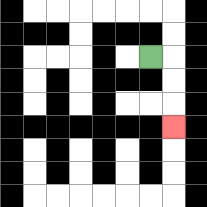{'start': '[6, 2]', 'end': '[7, 5]', 'path_directions': 'R,D,D,D', 'path_coordinates': '[[6, 2], [7, 2], [7, 3], [7, 4], [7, 5]]'}